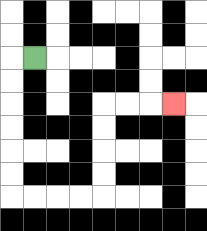{'start': '[1, 2]', 'end': '[7, 4]', 'path_directions': 'L,D,D,D,D,D,D,R,R,R,R,U,U,U,U,R,R,R', 'path_coordinates': '[[1, 2], [0, 2], [0, 3], [0, 4], [0, 5], [0, 6], [0, 7], [0, 8], [1, 8], [2, 8], [3, 8], [4, 8], [4, 7], [4, 6], [4, 5], [4, 4], [5, 4], [6, 4], [7, 4]]'}